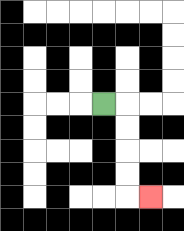{'start': '[4, 4]', 'end': '[6, 8]', 'path_directions': 'R,D,D,D,D,R', 'path_coordinates': '[[4, 4], [5, 4], [5, 5], [5, 6], [5, 7], [5, 8], [6, 8]]'}